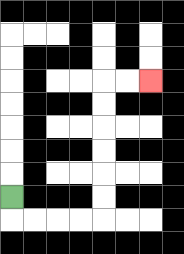{'start': '[0, 8]', 'end': '[6, 3]', 'path_directions': 'D,R,R,R,R,U,U,U,U,U,U,R,R', 'path_coordinates': '[[0, 8], [0, 9], [1, 9], [2, 9], [3, 9], [4, 9], [4, 8], [4, 7], [4, 6], [4, 5], [4, 4], [4, 3], [5, 3], [6, 3]]'}